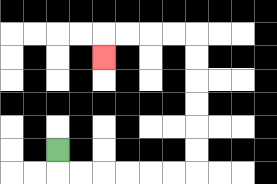{'start': '[2, 6]', 'end': '[4, 2]', 'path_directions': 'D,R,R,R,R,R,R,U,U,U,U,U,U,L,L,L,L,D', 'path_coordinates': '[[2, 6], [2, 7], [3, 7], [4, 7], [5, 7], [6, 7], [7, 7], [8, 7], [8, 6], [8, 5], [8, 4], [8, 3], [8, 2], [8, 1], [7, 1], [6, 1], [5, 1], [4, 1], [4, 2]]'}